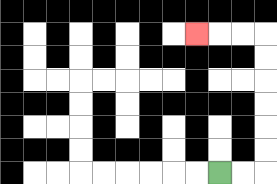{'start': '[9, 7]', 'end': '[8, 1]', 'path_directions': 'R,R,U,U,U,U,U,U,L,L,L', 'path_coordinates': '[[9, 7], [10, 7], [11, 7], [11, 6], [11, 5], [11, 4], [11, 3], [11, 2], [11, 1], [10, 1], [9, 1], [8, 1]]'}